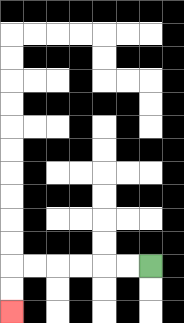{'start': '[6, 11]', 'end': '[0, 13]', 'path_directions': 'L,L,L,L,L,L,D,D', 'path_coordinates': '[[6, 11], [5, 11], [4, 11], [3, 11], [2, 11], [1, 11], [0, 11], [0, 12], [0, 13]]'}